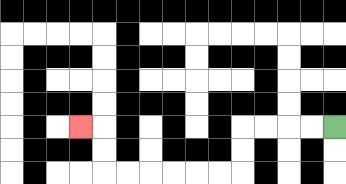{'start': '[14, 5]', 'end': '[3, 5]', 'path_directions': 'L,L,L,L,D,D,L,L,L,L,L,L,U,U,L', 'path_coordinates': '[[14, 5], [13, 5], [12, 5], [11, 5], [10, 5], [10, 6], [10, 7], [9, 7], [8, 7], [7, 7], [6, 7], [5, 7], [4, 7], [4, 6], [4, 5], [3, 5]]'}